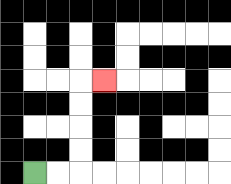{'start': '[1, 7]', 'end': '[4, 3]', 'path_directions': 'R,R,U,U,U,U,R', 'path_coordinates': '[[1, 7], [2, 7], [3, 7], [3, 6], [3, 5], [3, 4], [3, 3], [4, 3]]'}